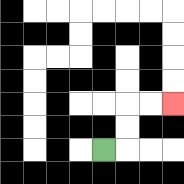{'start': '[4, 6]', 'end': '[7, 4]', 'path_directions': 'R,U,U,R,R', 'path_coordinates': '[[4, 6], [5, 6], [5, 5], [5, 4], [6, 4], [7, 4]]'}